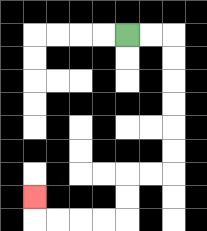{'start': '[5, 1]', 'end': '[1, 8]', 'path_directions': 'R,R,D,D,D,D,D,D,L,L,D,D,L,L,L,L,U', 'path_coordinates': '[[5, 1], [6, 1], [7, 1], [7, 2], [7, 3], [7, 4], [7, 5], [7, 6], [7, 7], [6, 7], [5, 7], [5, 8], [5, 9], [4, 9], [3, 9], [2, 9], [1, 9], [1, 8]]'}